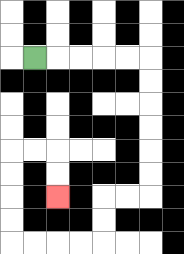{'start': '[1, 2]', 'end': '[2, 8]', 'path_directions': 'R,R,R,R,R,D,D,D,D,D,D,L,L,D,D,L,L,L,L,U,U,U,U,R,R,D,D', 'path_coordinates': '[[1, 2], [2, 2], [3, 2], [4, 2], [5, 2], [6, 2], [6, 3], [6, 4], [6, 5], [6, 6], [6, 7], [6, 8], [5, 8], [4, 8], [4, 9], [4, 10], [3, 10], [2, 10], [1, 10], [0, 10], [0, 9], [0, 8], [0, 7], [0, 6], [1, 6], [2, 6], [2, 7], [2, 8]]'}